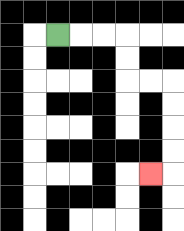{'start': '[2, 1]', 'end': '[6, 7]', 'path_directions': 'R,R,R,D,D,R,R,D,D,D,D,L', 'path_coordinates': '[[2, 1], [3, 1], [4, 1], [5, 1], [5, 2], [5, 3], [6, 3], [7, 3], [7, 4], [7, 5], [7, 6], [7, 7], [6, 7]]'}